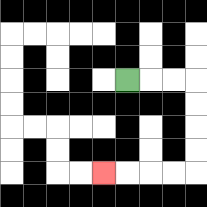{'start': '[5, 3]', 'end': '[4, 7]', 'path_directions': 'R,R,R,D,D,D,D,L,L,L,L', 'path_coordinates': '[[5, 3], [6, 3], [7, 3], [8, 3], [8, 4], [8, 5], [8, 6], [8, 7], [7, 7], [6, 7], [5, 7], [4, 7]]'}